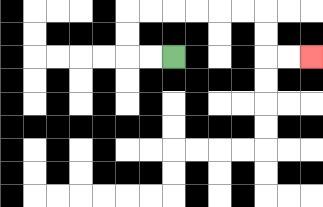{'start': '[7, 2]', 'end': '[13, 2]', 'path_directions': 'L,L,U,U,R,R,R,R,R,R,D,D,R,R', 'path_coordinates': '[[7, 2], [6, 2], [5, 2], [5, 1], [5, 0], [6, 0], [7, 0], [8, 0], [9, 0], [10, 0], [11, 0], [11, 1], [11, 2], [12, 2], [13, 2]]'}